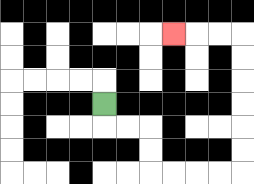{'start': '[4, 4]', 'end': '[7, 1]', 'path_directions': 'D,R,R,D,D,R,R,R,R,U,U,U,U,U,U,L,L,L', 'path_coordinates': '[[4, 4], [4, 5], [5, 5], [6, 5], [6, 6], [6, 7], [7, 7], [8, 7], [9, 7], [10, 7], [10, 6], [10, 5], [10, 4], [10, 3], [10, 2], [10, 1], [9, 1], [8, 1], [7, 1]]'}